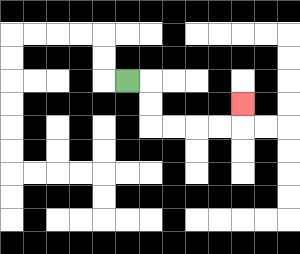{'start': '[5, 3]', 'end': '[10, 4]', 'path_directions': 'R,D,D,R,R,R,R,U', 'path_coordinates': '[[5, 3], [6, 3], [6, 4], [6, 5], [7, 5], [8, 5], [9, 5], [10, 5], [10, 4]]'}